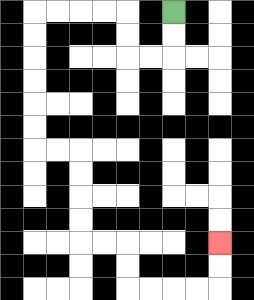{'start': '[7, 0]', 'end': '[9, 10]', 'path_directions': 'D,D,L,L,U,U,L,L,L,L,D,D,D,D,D,D,R,R,D,D,D,D,R,R,D,D,R,R,R,R,U,U', 'path_coordinates': '[[7, 0], [7, 1], [7, 2], [6, 2], [5, 2], [5, 1], [5, 0], [4, 0], [3, 0], [2, 0], [1, 0], [1, 1], [1, 2], [1, 3], [1, 4], [1, 5], [1, 6], [2, 6], [3, 6], [3, 7], [3, 8], [3, 9], [3, 10], [4, 10], [5, 10], [5, 11], [5, 12], [6, 12], [7, 12], [8, 12], [9, 12], [9, 11], [9, 10]]'}